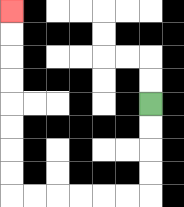{'start': '[6, 4]', 'end': '[0, 0]', 'path_directions': 'D,D,D,D,L,L,L,L,L,L,U,U,U,U,U,U,U,U', 'path_coordinates': '[[6, 4], [6, 5], [6, 6], [6, 7], [6, 8], [5, 8], [4, 8], [3, 8], [2, 8], [1, 8], [0, 8], [0, 7], [0, 6], [0, 5], [0, 4], [0, 3], [0, 2], [0, 1], [0, 0]]'}